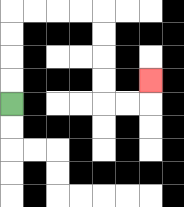{'start': '[0, 4]', 'end': '[6, 3]', 'path_directions': 'U,U,U,U,R,R,R,R,D,D,D,D,R,R,U', 'path_coordinates': '[[0, 4], [0, 3], [0, 2], [0, 1], [0, 0], [1, 0], [2, 0], [3, 0], [4, 0], [4, 1], [4, 2], [4, 3], [4, 4], [5, 4], [6, 4], [6, 3]]'}